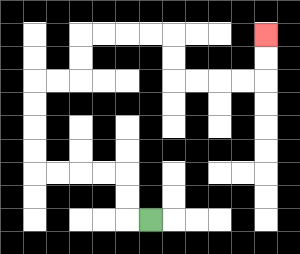{'start': '[6, 9]', 'end': '[11, 1]', 'path_directions': 'L,U,U,L,L,L,L,U,U,U,U,R,R,U,U,R,R,R,R,D,D,R,R,R,R,U,U', 'path_coordinates': '[[6, 9], [5, 9], [5, 8], [5, 7], [4, 7], [3, 7], [2, 7], [1, 7], [1, 6], [1, 5], [1, 4], [1, 3], [2, 3], [3, 3], [3, 2], [3, 1], [4, 1], [5, 1], [6, 1], [7, 1], [7, 2], [7, 3], [8, 3], [9, 3], [10, 3], [11, 3], [11, 2], [11, 1]]'}